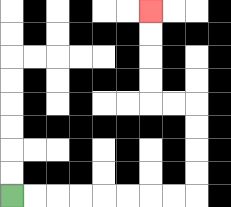{'start': '[0, 8]', 'end': '[6, 0]', 'path_directions': 'R,R,R,R,R,R,R,R,U,U,U,U,L,L,U,U,U,U', 'path_coordinates': '[[0, 8], [1, 8], [2, 8], [3, 8], [4, 8], [5, 8], [6, 8], [7, 8], [8, 8], [8, 7], [8, 6], [8, 5], [8, 4], [7, 4], [6, 4], [6, 3], [6, 2], [6, 1], [6, 0]]'}